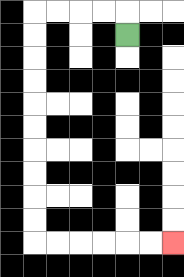{'start': '[5, 1]', 'end': '[7, 10]', 'path_directions': 'U,L,L,L,L,D,D,D,D,D,D,D,D,D,D,R,R,R,R,R,R', 'path_coordinates': '[[5, 1], [5, 0], [4, 0], [3, 0], [2, 0], [1, 0], [1, 1], [1, 2], [1, 3], [1, 4], [1, 5], [1, 6], [1, 7], [1, 8], [1, 9], [1, 10], [2, 10], [3, 10], [4, 10], [5, 10], [6, 10], [7, 10]]'}